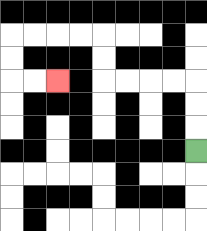{'start': '[8, 6]', 'end': '[2, 3]', 'path_directions': 'U,U,U,L,L,L,L,U,U,L,L,L,L,D,D,R,R', 'path_coordinates': '[[8, 6], [8, 5], [8, 4], [8, 3], [7, 3], [6, 3], [5, 3], [4, 3], [4, 2], [4, 1], [3, 1], [2, 1], [1, 1], [0, 1], [0, 2], [0, 3], [1, 3], [2, 3]]'}